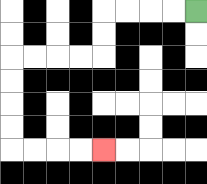{'start': '[8, 0]', 'end': '[4, 6]', 'path_directions': 'L,L,L,L,D,D,L,L,L,L,D,D,D,D,R,R,R,R', 'path_coordinates': '[[8, 0], [7, 0], [6, 0], [5, 0], [4, 0], [4, 1], [4, 2], [3, 2], [2, 2], [1, 2], [0, 2], [0, 3], [0, 4], [0, 5], [0, 6], [1, 6], [2, 6], [3, 6], [4, 6]]'}